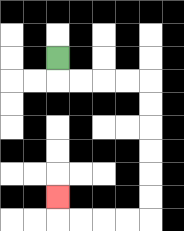{'start': '[2, 2]', 'end': '[2, 8]', 'path_directions': 'D,R,R,R,R,D,D,D,D,D,D,L,L,L,L,U', 'path_coordinates': '[[2, 2], [2, 3], [3, 3], [4, 3], [5, 3], [6, 3], [6, 4], [6, 5], [6, 6], [6, 7], [6, 8], [6, 9], [5, 9], [4, 9], [3, 9], [2, 9], [2, 8]]'}